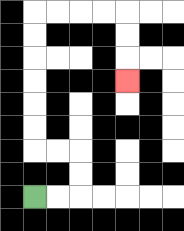{'start': '[1, 8]', 'end': '[5, 3]', 'path_directions': 'R,R,U,U,L,L,U,U,U,U,U,U,R,R,R,R,D,D,D', 'path_coordinates': '[[1, 8], [2, 8], [3, 8], [3, 7], [3, 6], [2, 6], [1, 6], [1, 5], [1, 4], [1, 3], [1, 2], [1, 1], [1, 0], [2, 0], [3, 0], [4, 0], [5, 0], [5, 1], [5, 2], [5, 3]]'}